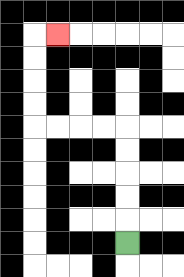{'start': '[5, 10]', 'end': '[2, 1]', 'path_directions': 'U,U,U,U,U,L,L,L,L,U,U,U,U,R', 'path_coordinates': '[[5, 10], [5, 9], [5, 8], [5, 7], [5, 6], [5, 5], [4, 5], [3, 5], [2, 5], [1, 5], [1, 4], [1, 3], [1, 2], [1, 1], [2, 1]]'}